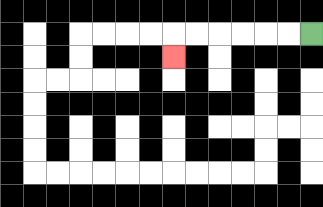{'start': '[13, 1]', 'end': '[7, 2]', 'path_directions': 'L,L,L,L,L,L,D', 'path_coordinates': '[[13, 1], [12, 1], [11, 1], [10, 1], [9, 1], [8, 1], [7, 1], [7, 2]]'}